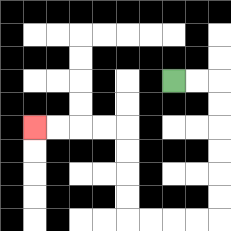{'start': '[7, 3]', 'end': '[1, 5]', 'path_directions': 'R,R,D,D,D,D,D,D,L,L,L,L,U,U,U,U,L,L,L,L', 'path_coordinates': '[[7, 3], [8, 3], [9, 3], [9, 4], [9, 5], [9, 6], [9, 7], [9, 8], [9, 9], [8, 9], [7, 9], [6, 9], [5, 9], [5, 8], [5, 7], [5, 6], [5, 5], [4, 5], [3, 5], [2, 5], [1, 5]]'}